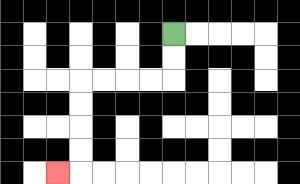{'start': '[7, 1]', 'end': '[2, 7]', 'path_directions': 'D,D,L,L,L,L,D,D,D,D,L', 'path_coordinates': '[[7, 1], [7, 2], [7, 3], [6, 3], [5, 3], [4, 3], [3, 3], [3, 4], [3, 5], [3, 6], [3, 7], [2, 7]]'}